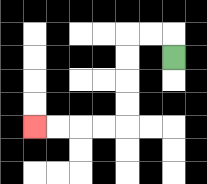{'start': '[7, 2]', 'end': '[1, 5]', 'path_directions': 'U,L,L,D,D,D,D,L,L,L,L', 'path_coordinates': '[[7, 2], [7, 1], [6, 1], [5, 1], [5, 2], [5, 3], [5, 4], [5, 5], [4, 5], [3, 5], [2, 5], [1, 5]]'}